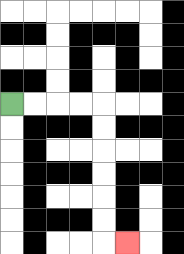{'start': '[0, 4]', 'end': '[5, 10]', 'path_directions': 'R,R,R,R,D,D,D,D,D,D,R', 'path_coordinates': '[[0, 4], [1, 4], [2, 4], [3, 4], [4, 4], [4, 5], [4, 6], [4, 7], [4, 8], [4, 9], [4, 10], [5, 10]]'}